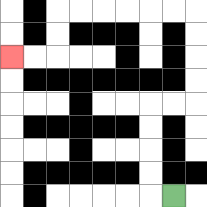{'start': '[7, 8]', 'end': '[0, 2]', 'path_directions': 'L,U,U,U,U,R,R,U,U,U,U,L,L,L,L,L,L,D,D,L,L', 'path_coordinates': '[[7, 8], [6, 8], [6, 7], [6, 6], [6, 5], [6, 4], [7, 4], [8, 4], [8, 3], [8, 2], [8, 1], [8, 0], [7, 0], [6, 0], [5, 0], [4, 0], [3, 0], [2, 0], [2, 1], [2, 2], [1, 2], [0, 2]]'}